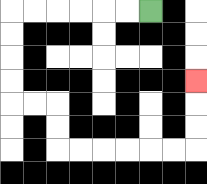{'start': '[6, 0]', 'end': '[8, 3]', 'path_directions': 'L,L,L,L,L,L,D,D,D,D,R,R,D,D,R,R,R,R,R,R,U,U,U', 'path_coordinates': '[[6, 0], [5, 0], [4, 0], [3, 0], [2, 0], [1, 0], [0, 0], [0, 1], [0, 2], [0, 3], [0, 4], [1, 4], [2, 4], [2, 5], [2, 6], [3, 6], [4, 6], [5, 6], [6, 6], [7, 6], [8, 6], [8, 5], [8, 4], [8, 3]]'}